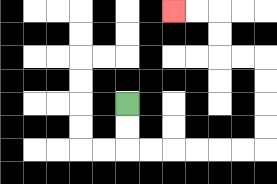{'start': '[5, 4]', 'end': '[7, 0]', 'path_directions': 'D,D,R,R,R,R,R,R,U,U,U,U,L,L,U,U,L,L', 'path_coordinates': '[[5, 4], [5, 5], [5, 6], [6, 6], [7, 6], [8, 6], [9, 6], [10, 6], [11, 6], [11, 5], [11, 4], [11, 3], [11, 2], [10, 2], [9, 2], [9, 1], [9, 0], [8, 0], [7, 0]]'}